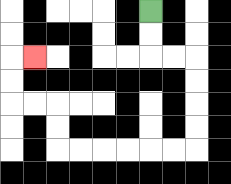{'start': '[6, 0]', 'end': '[1, 2]', 'path_directions': 'D,D,R,R,D,D,D,D,L,L,L,L,L,L,U,U,L,L,U,U,R', 'path_coordinates': '[[6, 0], [6, 1], [6, 2], [7, 2], [8, 2], [8, 3], [8, 4], [8, 5], [8, 6], [7, 6], [6, 6], [5, 6], [4, 6], [3, 6], [2, 6], [2, 5], [2, 4], [1, 4], [0, 4], [0, 3], [0, 2], [1, 2]]'}